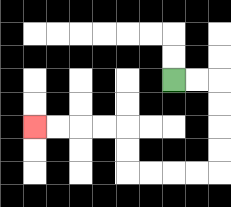{'start': '[7, 3]', 'end': '[1, 5]', 'path_directions': 'R,R,D,D,D,D,L,L,L,L,U,U,L,L,L,L', 'path_coordinates': '[[7, 3], [8, 3], [9, 3], [9, 4], [9, 5], [9, 6], [9, 7], [8, 7], [7, 7], [6, 7], [5, 7], [5, 6], [5, 5], [4, 5], [3, 5], [2, 5], [1, 5]]'}